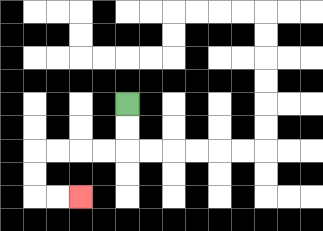{'start': '[5, 4]', 'end': '[3, 8]', 'path_directions': 'D,D,L,L,L,L,D,D,R,R', 'path_coordinates': '[[5, 4], [5, 5], [5, 6], [4, 6], [3, 6], [2, 6], [1, 6], [1, 7], [1, 8], [2, 8], [3, 8]]'}